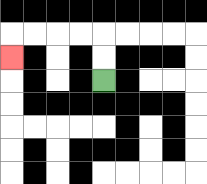{'start': '[4, 3]', 'end': '[0, 2]', 'path_directions': 'U,U,L,L,L,L,D', 'path_coordinates': '[[4, 3], [4, 2], [4, 1], [3, 1], [2, 1], [1, 1], [0, 1], [0, 2]]'}